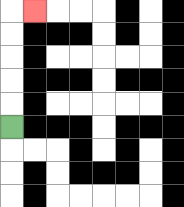{'start': '[0, 5]', 'end': '[1, 0]', 'path_directions': 'U,U,U,U,U,R', 'path_coordinates': '[[0, 5], [0, 4], [0, 3], [0, 2], [0, 1], [0, 0], [1, 0]]'}